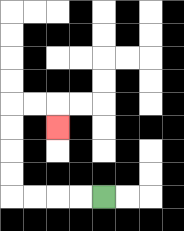{'start': '[4, 8]', 'end': '[2, 5]', 'path_directions': 'L,L,L,L,U,U,U,U,R,R,D', 'path_coordinates': '[[4, 8], [3, 8], [2, 8], [1, 8], [0, 8], [0, 7], [0, 6], [0, 5], [0, 4], [1, 4], [2, 4], [2, 5]]'}